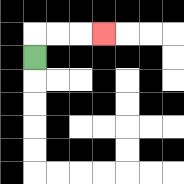{'start': '[1, 2]', 'end': '[4, 1]', 'path_directions': 'U,R,R,R', 'path_coordinates': '[[1, 2], [1, 1], [2, 1], [3, 1], [4, 1]]'}